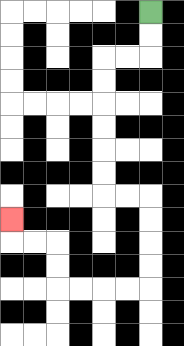{'start': '[6, 0]', 'end': '[0, 9]', 'path_directions': 'D,D,L,L,D,D,D,D,D,D,R,R,D,D,D,D,L,L,L,L,U,U,L,L,U', 'path_coordinates': '[[6, 0], [6, 1], [6, 2], [5, 2], [4, 2], [4, 3], [4, 4], [4, 5], [4, 6], [4, 7], [4, 8], [5, 8], [6, 8], [6, 9], [6, 10], [6, 11], [6, 12], [5, 12], [4, 12], [3, 12], [2, 12], [2, 11], [2, 10], [1, 10], [0, 10], [0, 9]]'}